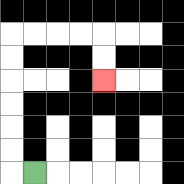{'start': '[1, 7]', 'end': '[4, 3]', 'path_directions': 'L,U,U,U,U,U,U,R,R,R,R,D,D', 'path_coordinates': '[[1, 7], [0, 7], [0, 6], [0, 5], [0, 4], [0, 3], [0, 2], [0, 1], [1, 1], [2, 1], [3, 1], [4, 1], [4, 2], [4, 3]]'}